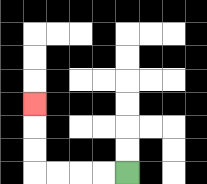{'start': '[5, 7]', 'end': '[1, 4]', 'path_directions': 'L,L,L,L,U,U,U', 'path_coordinates': '[[5, 7], [4, 7], [3, 7], [2, 7], [1, 7], [1, 6], [1, 5], [1, 4]]'}